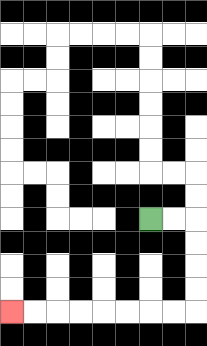{'start': '[6, 9]', 'end': '[0, 13]', 'path_directions': 'R,R,D,D,D,D,L,L,L,L,L,L,L,L', 'path_coordinates': '[[6, 9], [7, 9], [8, 9], [8, 10], [8, 11], [8, 12], [8, 13], [7, 13], [6, 13], [5, 13], [4, 13], [3, 13], [2, 13], [1, 13], [0, 13]]'}